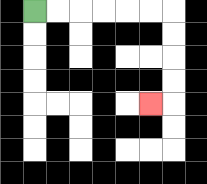{'start': '[1, 0]', 'end': '[6, 4]', 'path_directions': 'R,R,R,R,R,R,D,D,D,D,L', 'path_coordinates': '[[1, 0], [2, 0], [3, 0], [4, 0], [5, 0], [6, 0], [7, 0], [7, 1], [7, 2], [7, 3], [7, 4], [6, 4]]'}